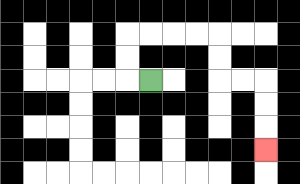{'start': '[6, 3]', 'end': '[11, 6]', 'path_directions': 'L,U,U,R,R,R,R,D,D,R,R,D,D,D', 'path_coordinates': '[[6, 3], [5, 3], [5, 2], [5, 1], [6, 1], [7, 1], [8, 1], [9, 1], [9, 2], [9, 3], [10, 3], [11, 3], [11, 4], [11, 5], [11, 6]]'}